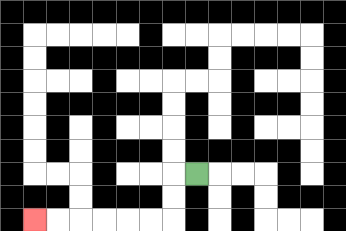{'start': '[8, 7]', 'end': '[1, 9]', 'path_directions': 'L,D,D,L,L,L,L,L,L', 'path_coordinates': '[[8, 7], [7, 7], [7, 8], [7, 9], [6, 9], [5, 9], [4, 9], [3, 9], [2, 9], [1, 9]]'}